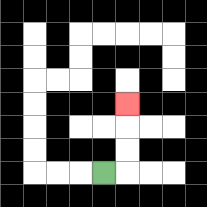{'start': '[4, 7]', 'end': '[5, 4]', 'path_directions': 'R,U,U,U', 'path_coordinates': '[[4, 7], [5, 7], [5, 6], [5, 5], [5, 4]]'}